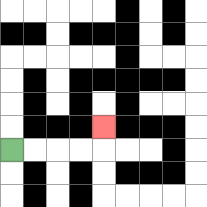{'start': '[0, 6]', 'end': '[4, 5]', 'path_directions': 'R,R,R,R,U', 'path_coordinates': '[[0, 6], [1, 6], [2, 6], [3, 6], [4, 6], [4, 5]]'}